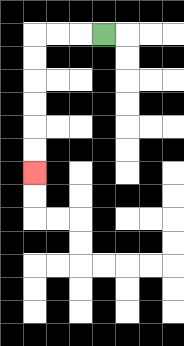{'start': '[4, 1]', 'end': '[1, 7]', 'path_directions': 'L,L,L,D,D,D,D,D,D', 'path_coordinates': '[[4, 1], [3, 1], [2, 1], [1, 1], [1, 2], [1, 3], [1, 4], [1, 5], [1, 6], [1, 7]]'}